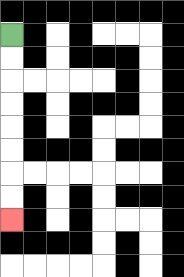{'start': '[0, 1]', 'end': '[0, 9]', 'path_directions': 'D,D,D,D,D,D,D,D', 'path_coordinates': '[[0, 1], [0, 2], [0, 3], [0, 4], [0, 5], [0, 6], [0, 7], [0, 8], [0, 9]]'}